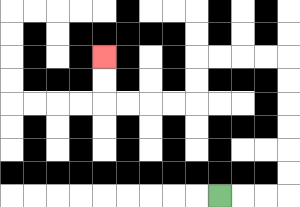{'start': '[9, 8]', 'end': '[4, 2]', 'path_directions': 'R,R,R,U,U,U,U,U,U,L,L,L,L,D,D,L,L,L,L,U,U', 'path_coordinates': '[[9, 8], [10, 8], [11, 8], [12, 8], [12, 7], [12, 6], [12, 5], [12, 4], [12, 3], [12, 2], [11, 2], [10, 2], [9, 2], [8, 2], [8, 3], [8, 4], [7, 4], [6, 4], [5, 4], [4, 4], [4, 3], [4, 2]]'}